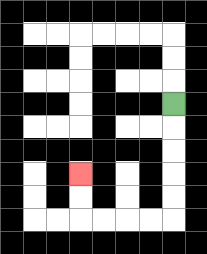{'start': '[7, 4]', 'end': '[3, 7]', 'path_directions': 'D,D,D,D,D,L,L,L,L,U,U', 'path_coordinates': '[[7, 4], [7, 5], [7, 6], [7, 7], [7, 8], [7, 9], [6, 9], [5, 9], [4, 9], [3, 9], [3, 8], [3, 7]]'}